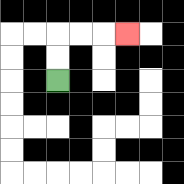{'start': '[2, 3]', 'end': '[5, 1]', 'path_directions': 'U,U,R,R,R', 'path_coordinates': '[[2, 3], [2, 2], [2, 1], [3, 1], [4, 1], [5, 1]]'}